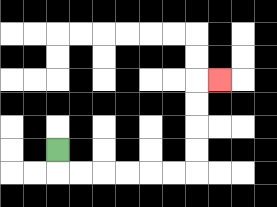{'start': '[2, 6]', 'end': '[9, 3]', 'path_directions': 'D,R,R,R,R,R,R,U,U,U,U,R', 'path_coordinates': '[[2, 6], [2, 7], [3, 7], [4, 7], [5, 7], [6, 7], [7, 7], [8, 7], [8, 6], [8, 5], [8, 4], [8, 3], [9, 3]]'}